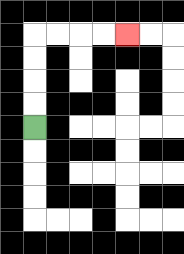{'start': '[1, 5]', 'end': '[5, 1]', 'path_directions': 'U,U,U,U,R,R,R,R', 'path_coordinates': '[[1, 5], [1, 4], [1, 3], [1, 2], [1, 1], [2, 1], [3, 1], [4, 1], [5, 1]]'}